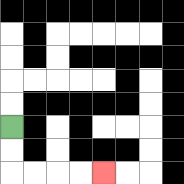{'start': '[0, 5]', 'end': '[4, 7]', 'path_directions': 'D,D,R,R,R,R', 'path_coordinates': '[[0, 5], [0, 6], [0, 7], [1, 7], [2, 7], [3, 7], [4, 7]]'}